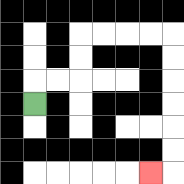{'start': '[1, 4]', 'end': '[6, 7]', 'path_directions': 'U,R,R,U,U,R,R,R,R,D,D,D,D,D,D,L', 'path_coordinates': '[[1, 4], [1, 3], [2, 3], [3, 3], [3, 2], [3, 1], [4, 1], [5, 1], [6, 1], [7, 1], [7, 2], [7, 3], [7, 4], [7, 5], [7, 6], [7, 7], [6, 7]]'}